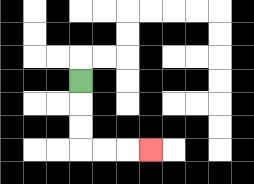{'start': '[3, 3]', 'end': '[6, 6]', 'path_directions': 'D,D,D,R,R,R', 'path_coordinates': '[[3, 3], [3, 4], [3, 5], [3, 6], [4, 6], [5, 6], [6, 6]]'}